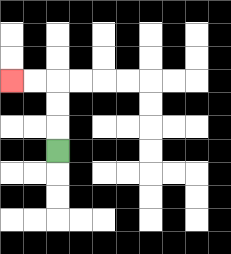{'start': '[2, 6]', 'end': '[0, 3]', 'path_directions': 'U,U,U,L,L', 'path_coordinates': '[[2, 6], [2, 5], [2, 4], [2, 3], [1, 3], [0, 3]]'}